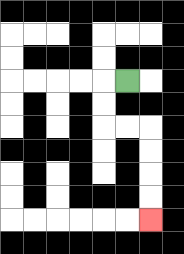{'start': '[5, 3]', 'end': '[6, 9]', 'path_directions': 'L,D,D,R,R,D,D,D,D', 'path_coordinates': '[[5, 3], [4, 3], [4, 4], [4, 5], [5, 5], [6, 5], [6, 6], [6, 7], [6, 8], [6, 9]]'}